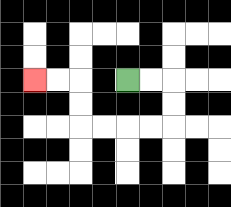{'start': '[5, 3]', 'end': '[1, 3]', 'path_directions': 'R,R,D,D,L,L,L,L,U,U,L,L', 'path_coordinates': '[[5, 3], [6, 3], [7, 3], [7, 4], [7, 5], [6, 5], [5, 5], [4, 5], [3, 5], [3, 4], [3, 3], [2, 3], [1, 3]]'}